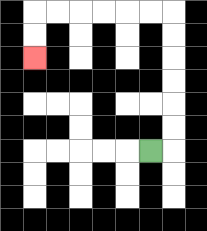{'start': '[6, 6]', 'end': '[1, 2]', 'path_directions': 'R,U,U,U,U,U,U,L,L,L,L,L,L,D,D', 'path_coordinates': '[[6, 6], [7, 6], [7, 5], [7, 4], [7, 3], [7, 2], [7, 1], [7, 0], [6, 0], [5, 0], [4, 0], [3, 0], [2, 0], [1, 0], [1, 1], [1, 2]]'}